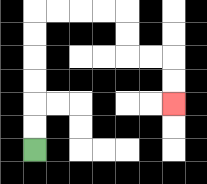{'start': '[1, 6]', 'end': '[7, 4]', 'path_directions': 'U,U,U,U,U,U,R,R,R,R,D,D,R,R,D,D', 'path_coordinates': '[[1, 6], [1, 5], [1, 4], [1, 3], [1, 2], [1, 1], [1, 0], [2, 0], [3, 0], [4, 0], [5, 0], [5, 1], [5, 2], [6, 2], [7, 2], [7, 3], [7, 4]]'}